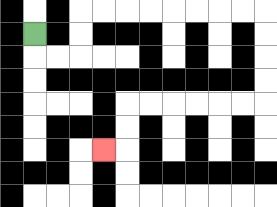{'start': '[1, 1]', 'end': '[4, 6]', 'path_directions': 'D,R,R,U,U,R,R,R,R,R,R,R,R,D,D,D,D,L,L,L,L,L,L,D,D,L', 'path_coordinates': '[[1, 1], [1, 2], [2, 2], [3, 2], [3, 1], [3, 0], [4, 0], [5, 0], [6, 0], [7, 0], [8, 0], [9, 0], [10, 0], [11, 0], [11, 1], [11, 2], [11, 3], [11, 4], [10, 4], [9, 4], [8, 4], [7, 4], [6, 4], [5, 4], [5, 5], [5, 6], [4, 6]]'}